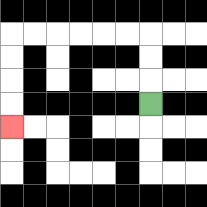{'start': '[6, 4]', 'end': '[0, 5]', 'path_directions': 'U,U,U,L,L,L,L,L,L,D,D,D,D', 'path_coordinates': '[[6, 4], [6, 3], [6, 2], [6, 1], [5, 1], [4, 1], [3, 1], [2, 1], [1, 1], [0, 1], [0, 2], [0, 3], [0, 4], [0, 5]]'}